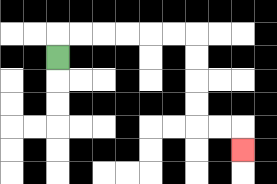{'start': '[2, 2]', 'end': '[10, 6]', 'path_directions': 'U,R,R,R,R,R,R,D,D,D,D,R,R,D', 'path_coordinates': '[[2, 2], [2, 1], [3, 1], [4, 1], [5, 1], [6, 1], [7, 1], [8, 1], [8, 2], [8, 3], [8, 4], [8, 5], [9, 5], [10, 5], [10, 6]]'}